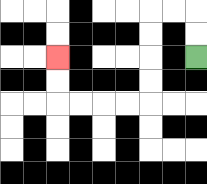{'start': '[8, 2]', 'end': '[2, 2]', 'path_directions': 'U,U,L,L,D,D,D,D,L,L,L,L,U,U', 'path_coordinates': '[[8, 2], [8, 1], [8, 0], [7, 0], [6, 0], [6, 1], [6, 2], [6, 3], [6, 4], [5, 4], [4, 4], [3, 4], [2, 4], [2, 3], [2, 2]]'}